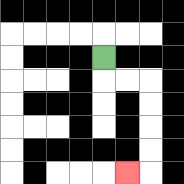{'start': '[4, 2]', 'end': '[5, 7]', 'path_directions': 'D,R,R,D,D,D,D,L', 'path_coordinates': '[[4, 2], [4, 3], [5, 3], [6, 3], [6, 4], [6, 5], [6, 6], [6, 7], [5, 7]]'}